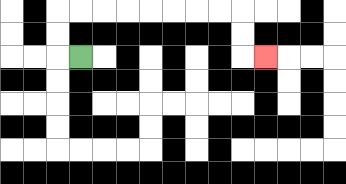{'start': '[3, 2]', 'end': '[11, 2]', 'path_directions': 'L,U,U,R,R,R,R,R,R,R,R,D,D,R', 'path_coordinates': '[[3, 2], [2, 2], [2, 1], [2, 0], [3, 0], [4, 0], [5, 0], [6, 0], [7, 0], [8, 0], [9, 0], [10, 0], [10, 1], [10, 2], [11, 2]]'}